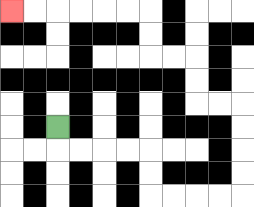{'start': '[2, 5]', 'end': '[0, 0]', 'path_directions': 'D,R,R,R,R,D,D,R,R,R,R,U,U,U,U,L,L,U,U,L,L,U,U,L,L,L,L,L,L', 'path_coordinates': '[[2, 5], [2, 6], [3, 6], [4, 6], [5, 6], [6, 6], [6, 7], [6, 8], [7, 8], [8, 8], [9, 8], [10, 8], [10, 7], [10, 6], [10, 5], [10, 4], [9, 4], [8, 4], [8, 3], [8, 2], [7, 2], [6, 2], [6, 1], [6, 0], [5, 0], [4, 0], [3, 0], [2, 0], [1, 0], [0, 0]]'}